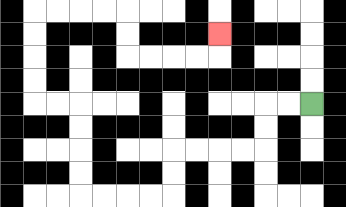{'start': '[13, 4]', 'end': '[9, 1]', 'path_directions': 'L,L,D,D,L,L,L,L,D,D,L,L,L,L,U,U,U,U,L,L,U,U,U,U,R,R,R,R,D,D,R,R,R,R,U', 'path_coordinates': '[[13, 4], [12, 4], [11, 4], [11, 5], [11, 6], [10, 6], [9, 6], [8, 6], [7, 6], [7, 7], [7, 8], [6, 8], [5, 8], [4, 8], [3, 8], [3, 7], [3, 6], [3, 5], [3, 4], [2, 4], [1, 4], [1, 3], [1, 2], [1, 1], [1, 0], [2, 0], [3, 0], [4, 0], [5, 0], [5, 1], [5, 2], [6, 2], [7, 2], [8, 2], [9, 2], [9, 1]]'}